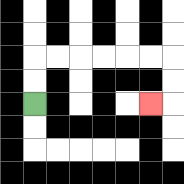{'start': '[1, 4]', 'end': '[6, 4]', 'path_directions': 'U,U,R,R,R,R,R,R,D,D,L', 'path_coordinates': '[[1, 4], [1, 3], [1, 2], [2, 2], [3, 2], [4, 2], [5, 2], [6, 2], [7, 2], [7, 3], [7, 4], [6, 4]]'}